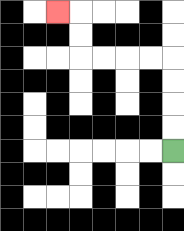{'start': '[7, 6]', 'end': '[2, 0]', 'path_directions': 'U,U,U,U,L,L,L,L,U,U,L', 'path_coordinates': '[[7, 6], [7, 5], [7, 4], [7, 3], [7, 2], [6, 2], [5, 2], [4, 2], [3, 2], [3, 1], [3, 0], [2, 0]]'}